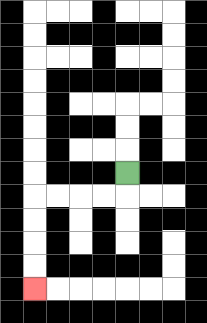{'start': '[5, 7]', 'end': '[1, 12]', 'path_directions': 'D,L,L,L,L,D,D,D,D', 'path_coordinates': '[[5, 7], [5, 8], [4, 8], [3, 8], [2, 8], [1, 8], [1, 9], [1, 10], [1, 11], [1, 12]]'}